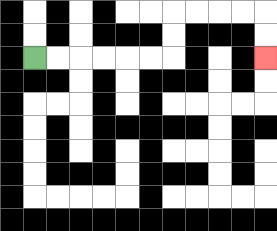{'start': '[1, 2]', 'end': '[11, 2]', 'path_directions': 'R,R,R,R,R,R,U,U,R,R,R,R,D,D', 'path_coordinates': '[[1, 2], [2, 2], [3, 2], [4, 2], [5, 2], [6, 2], [7, 2], [7, 1], [7, 0], [8, 0], [9, 0], [10, 0], [11, 0], [11, 1], [11, 2]]'}